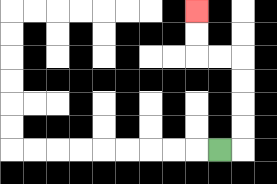{'start': '[9, 6]', 'end': '[8, 0]', 'path_directions': 'R,U,U,U,U,L,L,U,U', 'path_coordinates': '[[9, 6], [10, 6], [10, 5], [10, 4], [10, 3], [10, 2], [9, 2], [8, 2], [8, 1], [8, 0]]'}